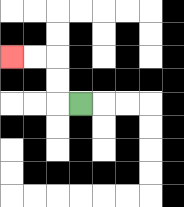{'start': '[3, 4]', 'end': '[0, 2]', 'path_directions': 'L,U,U,L,L', 'path_coordinates': '[[3, 4], [2, 4], [2, 3], [2, 2], [1, 2], [0, 2]]'}